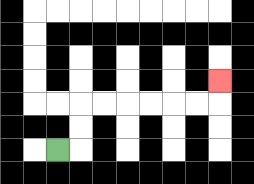{'start': '[2, 6]', 'end': '[9, 3]', 'path_directions': 'R,U,U,R,R,R,R,R,R,U', 'path_coordinates': '[[2, 6], [3, 6], [3, 5], [3, 4], [4, 4], [5, 4], [6, 4], [7, 4], [8, 4], [9, 4], [9, 3]]'}